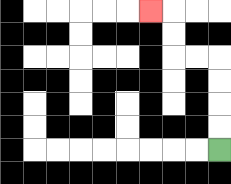{'start': '[9, 6]', 'end': '[6, 0]', 'path_directions': 'U,U,U,U,L,L,U,U,L', 'path_coordinates': '[[9, 6], [9, 5], [9, 4], [9, 3], [9, 2], [8, 2], [7, 2], [7, 1], [7, 0], [6, 0]]'}